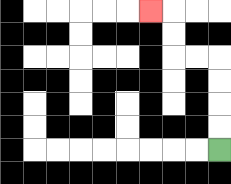{'start': '[9, 6]', 'end': '[6, 0]', 'path_directions': 'U,U,U,U,L,L,U,U,L', 'path_coordinates': '[[9, 6], [9, 5], [9, 4], [9, 3], [9, 2], [8, 2], [7, 2], [7, 1], [7, 0], [6, 0]]'}